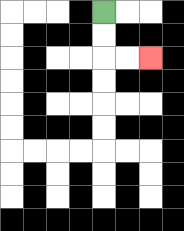{'start': '[4, 0]', 'end': '[6, 2]', 'path_directions': 'D,D,R,R', 'path_coordinates': '[[4, 0], [4, 1], [4, 2], [5, 2], [6, 2]]'}